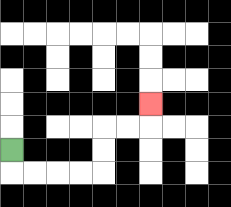{'start': '[0, 6]', 'end': '[6, 4]', 'path_directions': 'D,R,R,R,R,U,U,R,R,U', 'path_coordinates': '[[0, 6], [0, 7], [1, 7], [2, 7], [3, 7], [4, 7], [4, 6], [4, 5], [5, 5], [6, 5], [6, 4]]'}